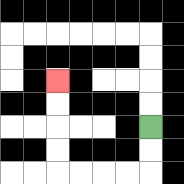{'start': '[6, 5]', 'end': '[2, 3]', 'path_directions': 'D,D,L,L,L,L,U,U,U,U', 'path_coordinates': '[[6, 5], [6, 6], [6, 7], [5, 7], [4, 7], [3, 7], [2, 7], [2, 6], [2, 5], [2, 4], [2, 3]]'}